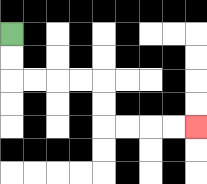{'start': '[0, 1]', 'end': '[8, 5]', 'path_directions': 'D,D,R,R,R,R,D,D,R,R,R,R', 'path_coordinates': '[[0, 1], [0, 2], [0, 3], [1, 3], [2, 3], [3, 3], [4, 3], [4, 4], [4, 5], [5, 5], [6, 5], [7, 5], [8, 5]]'}